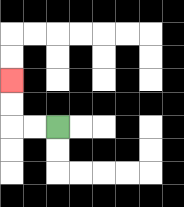{'start': '[2, 5]', 'end': '[0, 3]', 'path_directions': 'L,L,U,U', 'path_coordinates': '[[2, 5], [1, 5], [0, 5], [0, 4], [0, 3]]'}